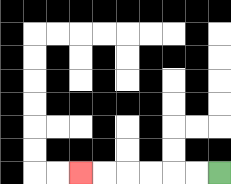{'start': '[9, 7]', 'end': '[3, 7]', 'path_directions': 'L,L,L,L,L,L', 'path_coordinates': '[[9, 7], [8, 7], [7, 7], [6, 7], [5, 7], [4, 7], [3, 7]]'}